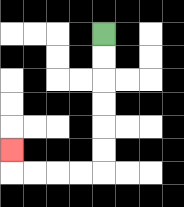{'start': '[4, 1]', 'end': '[0, 6]', 'path_directions': 'D,D,D,D,D,D,L,L,L,L,U', 'path_coordinates': '[[4, 1], [4, 2], [4, 3], [4, 4], [4, 5], [4, 6], [4, 7], [3, 7], [2, 7], [1, 7], [0, 7], [0, 6]]'}